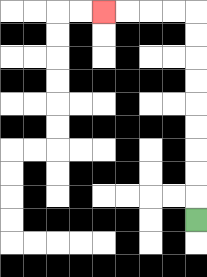{'start': '[8, 9]', 'end': '[4, 0]', 'path_directions': 'U,U,U,U,U,U,U,U,U,L,L,L,L', 'path_coordinates': '[[8, 9], [8, 8], [8, 7], [8, 6], [8, 5], [8, 4], [8, 3], [8, 2], [8, 1], [8, 0], [7, 0], [6, 0], [5, 0], [4, 0]]'}